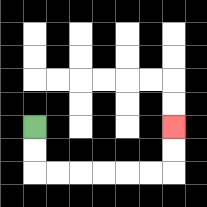{'start': '[1, 5]', 'end': '[7, 5]', 'path_directions': 'D,D,R,R,R,R,R,R,U,U', 'path_coordinates': '[[1, 5], [1, 6], [1, 7], [2, 7], [3, 7], [4, 7], [5, 7], [6, 7], [7, 7], [7, 6], [7, 5]]'}